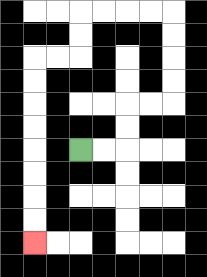{'start': '[3, 6]', 'end': '[1, 10]', 'path_directions': 'R,R,U,U,R,R,U,U,U,U,L,L,L,L,D,D,L,L,D,D,D,D,D,D,D,D', 'path_coordinates': '[[3, 6], [4, 6], [5, 6], [5, 5], [5, 4], [6, 4], [7, 4], [7, 3], [7, 2], [7, 1], [7, 0], [6, 0], [5, 0], [4, 0], [3, 0], [3, 1], [3, 2], [2, 2], [1, 2], [1, 3], [1, 4], [1, 5], [1, 6], [1, 7], [1, 8], [1, 9], [1, 10]]'}